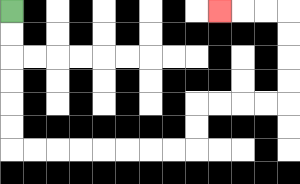{'start': '[0, 0]', 'end': '[9, 0]', 'path_directions': 'D,D,D,D,D,D,R,R,R,R,R,R,R,R,U,U,R,R,R,R,U,U,U,U,L,L,L', 'path_coordinates': '[[0, 0], [0, 1], [0, 2], [0, 3], [0, 4], [0, 5], [0, 6], [1, 6], [2, 6], [3, 6], [4, 6], [5, 6], [6, 6], [7, 6], [8, 6], [8, 5], [8, 4], [9, 4], [10, 4], [11, 4], [12, 4], [12, 3], [12, 2], [12, 1], [12, 0], [11, 0], [10, 0], [9, 0]]'}